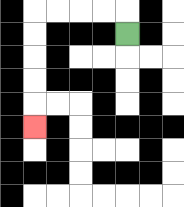{'start': '[5, 1]', 'end': '[1, 5]', 'path_directions': 'U,L,L,L,L,D,D,D,D,D', 'path_coordinates': '[[5, 1], [5, 0], [4, 0], [3, 0], [2, 0], [1, 0], [1, 1], [1, 2], [1, 3], [1, 4], [1, 5]]'}